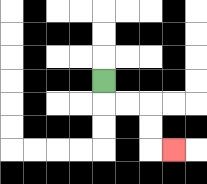{'start': '[4, 3]', 'end': '[7, 6]', 'path_directions': 'D,R,R,D,D,R', 'path_coordinates': '[[4, 3], [4, 4], [5, 4], [6, 4], [6, 5], [6, 6], [7, 6]]'}